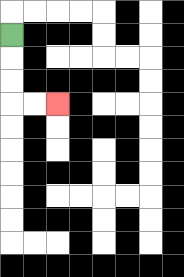{'start': '[0, 1]', 'end': '[2, 4]', 'path_directions': 'D,D,D,R,R', 'path_coordinates': '[[0, 1], [0, 2], [0, 3], [0, 4], [1, 4], [2, 4]]'}